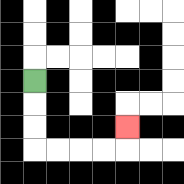{'start': '[1, 3]', 'end': '[5, 5]', 'path_directions': 'D,D,D,R,R,R,R,U', 'path_coordinates': '[[1, 3], [1, 4], [1, 5], [1, 6], [2, 6], [3, 6], [4, 6], [5, 6], [5, 5]]'}